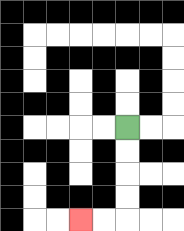{'start': '[5, 5]', 'end': '[3, 9]', 'path_directions': 'D,D,D,D,L,L', 'path_coordinates': '[[5, 5], [5, 6], [5, 7], [5, 8], [5, 9], [4, 9], [3, 9]]'}